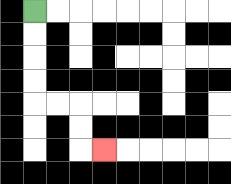{'start': '[1, 0]', 'end': '[4, 6]', 'path_directions': 'D,D,D,D,R,R,D,D,R', 'path_coordinates': '[[1, 0], [1, 1], [1, 2], [1, 3], [1, 4], [2, 4], [3, 4], [3, 5], [3, 6], [4, 6]]'}